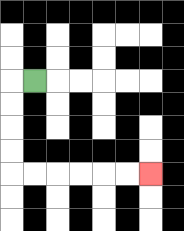{'start': '[1, 3]', 'end': '[6, 7]', 'path_directions': 'L,D,D,D,D,R,R,R,R,R,R', 'path_coordinates': '[[1, 3], [0, 3], [0, 4], [0, 5], [0, 6], [0, 7], [1, 7], [2, 7], [3, 7], [4, 7], [5, 7], [6, 7]]'}